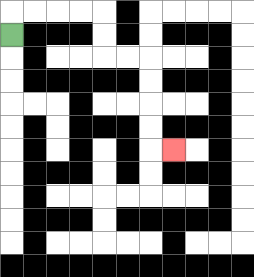{'start': '[0, 1]', 'end': '[7, 6]', 'path_directions': 'U,R,R,R,R,D,D,R,R,D,D,D,D,R', 'path_coordinates': '[[0, 1], [0, 0], [1, 0], [2, 0], [3, 0], [4, 0], [4, 1], [4, 2], [5, 2], [6, 2], [6, 3], [6, 4], [6, 5], [6, 6], [7, 6]]'}